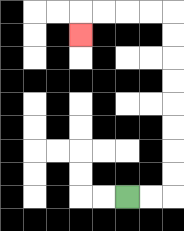{'start': '[5, 8]', 'end': '[3, 1]', 'path_directions': 'R,R,U,U,U,U,U,U,U,U,L,L,L,L,D', 'path_coordinates': '[[5, 8], [6, 8], [7, 8], [7, 7], [7, 6], [7, 5], [7, 4], [7, 3], [7, 2], [7, 1], [7, 0], [6, 0], [5, 0], [4, 0], [3, 0], [3, 1]]'}